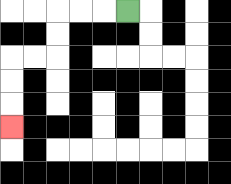{'start': '[5, 0]', 'end': '[0, 5]', 'path_directions': 'L,L,L,D,D,L,L,D,D,D', 'path_coordinates': '[[5, 0], [4, 0], [3, 0], [2, 0], [2, 1], [2, 2], [1, 2], [0, 2], [0, 3], [0, 4], [0, 5]]'}